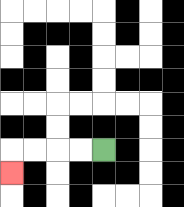{'start': '[4, 6]', 'end': '[0, 7]', 'path_directions': 'L,L,L,L,D', 'path_coordinates': '[[4, 6], [3, 6], [2, 6], [1, 6], [0, 6], [0, 7]]'}